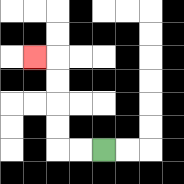{'start': '[4, 6]', 'end': '[1, 2]', 'path_directions': 'L,L,U,U,U,U,L', 'path_coordinates': '[[4, 6], [3, 6], [2, 6], [2, 5], [2, 4], [2, 3], [2, 2], [1, 2]]'}